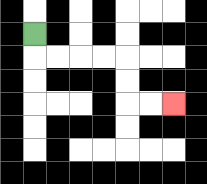{'start': '[1, 1]', 'end': '[7, 4]', 'path_directions': 'D,R,R,R,R,D,D,R,R', 'path_coordinates': '[[1, 1], [1, 2], [2, 2], [3, 2], [4, 2], [5, 2], [5, 3], [5, 4], [6, 4], [7, 4]]'}